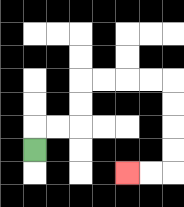{'start': '[1, 6]', 'end': '[5, 7]', 'path_directions': 'U,R,R,U,U,R,R,R,R,D,D,D,D,L,L', 'path_coordinates': '[[1, 6], [1, 5], [2, 5], [3, 5], [3, 4], [3, 3], [4, 3], [5, 3], [6, 3], [7, 3], [7, 4], [7, 5], [7, 6], [7, 7], [6, 7], [5, 7]]'}